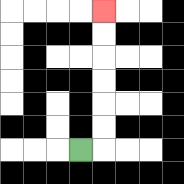{'start': '[3, 6]', 'end': '[4, 0]', 'path_directions': 'R,U,U,U,U,U,U', 'path_coordinates': '[[3, 6], [4, 6], [4, 5], [4, 4], [4, 3], [4, 2], [4, 1], [4, 0]]'}